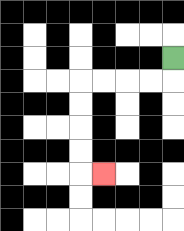{'start': '[7, 2]', 'end': '[4, 7]', 'path_directions': 'D,L,L,L,L,D,D,D,D,R', 'path_coordinates': '[[7, 2], [7, 3], [6, 3], [5, 3], [4, 3], [3, 3], [3, 4], [3, 5], [3, 6], [3, 7], [4, 7]]'}